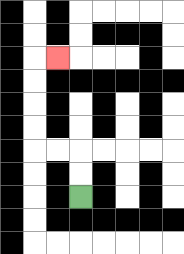{'start': '[3, 8]', 'end': '[2, 2]', 'path_directions': 'U,U,L,L,U,U,U,U,R', 'path_coordinates': '[[3, 8], [3, 7], [3, 6], [2, 6], [1, 6], [1, 5], [1, 4], [1, 3], [1, 2], [2, 2]]'}